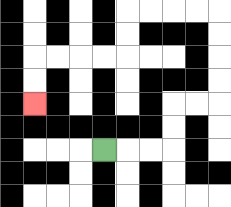{'start': '[4, 6]', 'end': '[1, 4]', 'path_directions': 'R,R,R,U,U,R,R,U,U,U,U,L,L,L,L,D,D,L,L,L,L,D,D', 'path_coordinates': '[[4, 6], [5, 6], [6, 6], [7, 6], [7, 5], [7, 4], [8, 4], [9, 4], [9, 3], [9, 2], [9, 1], [9, 0], [8, 0], [7, 0], [6, 0], [5, 0], [5, 1], [5, 2], [4, 2], [3, 2], [2, 2], [1, 2], [1, 3], [1, 4]]'}